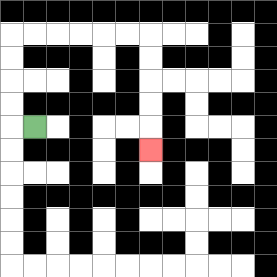{'start': '[1, 5]', 'end': '[6, 6]', 'path_directions': 'L,U,U,U,U,R,R,R,R,R,R,D,D,D,D,D', 'path_coordinates': '[[1, 5], [0, 5], [0, 4], [0, 3], [0, 2], [0, 1], [1, 1], [2, 1], [3, 1], [4, 1], [5, 1], [6, 1], [6, 2], [6, 3], [6, 4], [6, 5], [6, 6]]'}